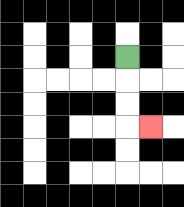{'start': '[5, 2]', 'end': '[6, 5]', 'path_directions': 'D,D,D,R', 'path_coordinates': '[[5, 2], [5, 3], [5, 4], [5, 5], [6, 5]]'}